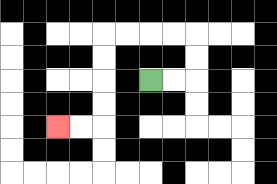{'start': '[6, 3]', 'end': '[2, 5]', 'path_directions': 'R,R,U,U,L,L,L,L,D,D,D,D,L,L', 'path_coordinates': '[[6, 3], [7, 3], [8, 3], [8, 2], [8, 1], [7, 1], [6, 1], [5, 1], [4, 1], [4, 2], [4, 3], [4, 4], [4, 5], [3, 5], [2, 5]]'}